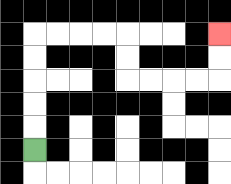{'start': '[1, 6]', 'end': '[9, 1]', 'path_directions': 'U,U,U,U,U,R,R,R,R,D,D,R,R,R,R,U,U', 'path_coordinates': '[[1, 6], [1, 5], [1, 4], [1, 3], [1, 2], [1, 1], [2, 1], [3, 1], [4, 1], [5, 1], [5, 2], [5, 3], [6, 3], [7, 3], [8, 3], [9, 3], [9, 2], [9, 1]]'}